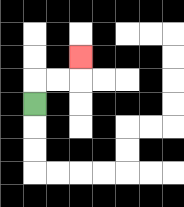{'start': '[1, 4]', 'end': '[3, 2]', 'path_directions': 'U,R,R,U', 'path_coordinates': '[[1, 4], [1, 3], [2, 3], [3, 3], [3, 2]]'}